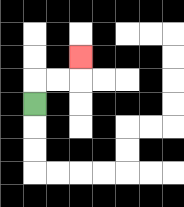{'start': '[1, 4]', 'end': '[3, 2]', 'path_directions': 'U,R,R,U', 'path_coordinates': '[[1, 4], [1, 3], [2, 3], [3, 3], [3, 2]]'}